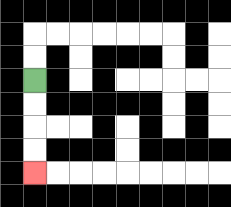{'start': '[1, 3]', 'end': '[1, 7]', 'path_directions': 'D,D,D,D', 'path_coordinates': '[[1, 3], [1, 4], [1, 5], [1, 6], [1, 7]]'}